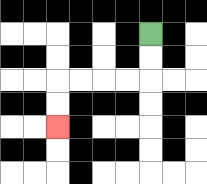{'start': '[6, 1]', 'end': '[2, 5]', 'path_directions': 'D,D,L,L,L,L,D,D', 'path_coordinates': '[[6, 1], [6, 2], [6, 3], [5, 3], [4, 3], [3, 3], [2, 3], [2, 4], [2, 5]]'}